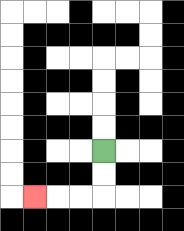{'start': '[4, 6]', 'end': '[1, 8]', 'path_directions': 'D,D,L,L,L', 'path_coordinates': '[[4, 6], [4, 7], [4, 8], [3, 8], [2, 8], [1, 8]]'}